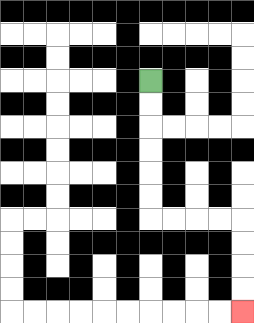{'start': '[6, 3]', 'end': '[10, 13]', 'path_directions': 'D,D,D,D,D,D,R,R,R,R,D,D,D,D', 'path_coordinates': '[[6, 3], [6, 4], [6, 5], [6, 6], [6, 7], [6, 8], [6, 9], [7, 9], [8, 9], [9, 9], [10, 9], [10, 10], [10, 11], [10, 12], [10, 13]]'}